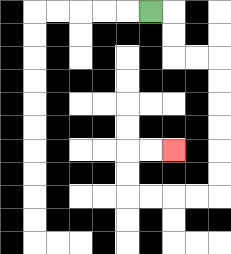{'start': '[6, 0]', 'end': '[7, 6]', 'path_directions': 'R,D,D,R,R,D,D,D,D,D,D,L,L,L,L,U,U,R,R', 'path_coordinates': '[[6, 0], [7, 0], [7, 1], [7, 2], [8, 2], [9, 2], [9, 3], [9, 4], [9, 5], [9, 6], [9, 7], [9, 8], [8, 8], [7, 8], [6, 8], [5, 8], [5, 7], [5, 6], [6, 6], [7, 6]]'}